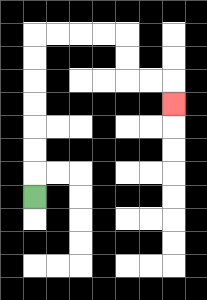{'start': '[1, 8]', 'end': '[7, 4]', 'path_directions': 'U,U,U,U,U,U,U,R,R,R,R,D,D,R,R,D', 'path_coordinates': '[[1, 8], [1, 7], [1, 6], [1, 5], [1, 4], [1, 3], [1, 2], [1, 1], [2, 1], [3, 1], [4, 1], [5, 1], [5, 2], [5, 3], [6, 3], [7, 3], [7, 4]]'}